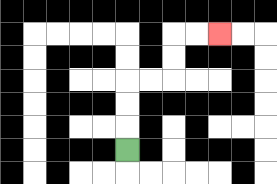{'start': '[5, 6]', 'end': '[9, 1]', 'path_directions': 'U,U,U,R,R,U,U,R,R', 'path_coordinates': '[[5, 6], [5, 5], [5, 4], [5, 3], [6, 3], [7, 3], [7, 2], [7, 1], [8, 1], [9, 1]]'}